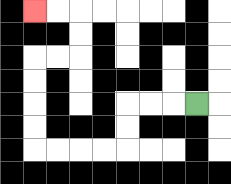{'start': '[8, 4]', 'end': '[1, 0]', 'path_directions': 'L,L,L,D,D,L,L,L,L,U,U,U,U,R,R,U,U,L,L', 'path_coordinates': '[[8, 4], [7, 4], [6, 4], [5, 4], [5, 5], [5, 6], [4, 6], [3, 6], [2, 6], [1, 6], [1, 5], [1, 4], [1, 3], [1, 2], [2, 2], [3, 2], [3, 1], [3, 0], [2, 0], [1, 0]]'}